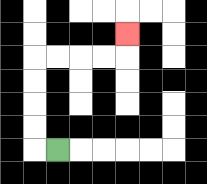{'start': '[2, 6]', 'end': '[5, 1]', 'path_directions': 'L,U,U,U,U,R,R,R,R,U', 'path_coordinates': '[[2, 6], [1, 6], [1, 5], [1, 4], [1, 3], [1, 2], [2, 2], [3, 2], [4, 2], [5, 2], [5, 1]]'}